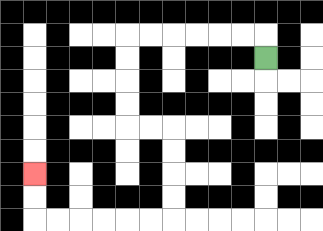{'start': '[11, 2]', 'end': '[1, 7]', 'path_directions': 'U,L,L,L,L,L,L,D,D,D,D,R,R,D,D,D,D,L,L,L,L,L,L,U,U', 'path_coordinates': '[[11, 2], [11, 1], [10, 1], [9, 1], [8, 1], [7, 1], [6, 1], [5, 1], [5, 2], [5, 3], [5, 4], [5, 5], [6, 5], [7, 5], [7, 6], [7, 7], [7, 8], [7, 9], [6, 9], [5, 9], [4, 9], [3, 9], [2, 9], [1, 9], [1, 8], [1, 7]]'}